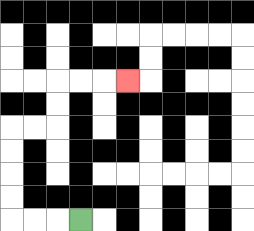{'start': '[3, 9]', 'end': '[5, 3]', 'path_directions': 'L,L,L,U,U,U,U,R,R,U,U,R,R,R', 'path_coordinates': '[[3, 9], [2, 9], [1, 9], [0, 9], [0, 8], [0, 7], [0, 6], [0, 5], [1, 5], [2, 5], [2, 4], [2, 3], [3, 3], [4, 3], [5, 3]]'}